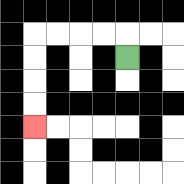{'start': '[5, 2]', 'end': '[1, 5]', 'path_directions': 'U,L,L,L,L,D,D,D,D', 'path_coordinates': '[[5, 2], [5, 1], [4, 1], [3, 1], [2, 1], [1, 1], [1, 2], [1, 3], [1, 4], [1, 5]]'}